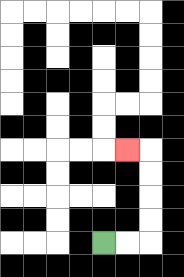{'start': '[4, 10]', 'end': '[5, 6]', 'path_directions': 'R,R,U,U,U,U,L', 'path_coordinates': '[[4, 10], [5, 10], [6, 10], [6, 9], [6, 8], [6, 7], [6, 6], [5, 6]]'}